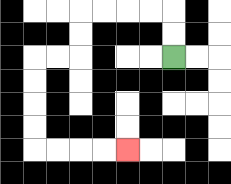{'start': '[7, 2]', 'end': '[5, 6]', 'path_directions': 'U,U,L,L,L,L,D,D,L,L,D,D,D,D,R,R,R,R', 'path_coordinates': '[[7, 2], [7, 1], [7, 0], [6, 0], [5, 0], [4, 0], [3, 0], [3, 1], [3, 2], [2, 2], [1, 2], [1, 3], [1, 4], [1, 5], [1, 6], [2, 6], [3, 6], [4, 6], [5, 6]]'}